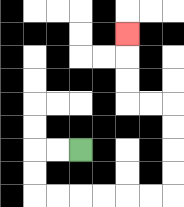{'start': '[3, 6]', 'end': '[5, 1]', 'path_directions': 'L,L,D,D,R,R,R,R,R,R,U,U,U,U,L,L,U,U,U', 'path_coordinates': '[[3, 6], [2, 6], [1, 6], [1, 7], [1, 8], [2, 8], [3, 8], [4, 8], [5, 8], [6, 8], [7, 8], [7, 7], [7, 6], [7, 5], [7, 4], [6, 4], [5, 4], [5, 3], [5, 2], [5, 1]]'}